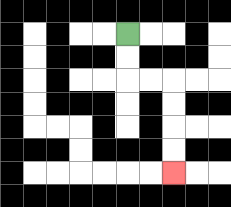{'start': '[5, 1]', 'end': '[7, 7]', 'path_directions': 'D,D,R,R,D,D,D,D', 'path_coordinates': '[[5, 1], [5, 2], [5, 3], [6, 3], [7, 3], [7, 4], [7, 5], [7, 6], [7, 7]]'}